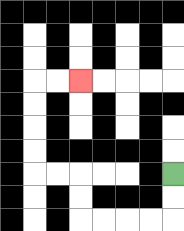{'start': '[7, 7]', 'end': '[3, 3]', 'path_directions': 'D,D,L,L,L,L,U,U,L,L,U,U,U,U,R,R', 'path_coordinates': '[[7, 7], [7, 8], [7, 9], [6, 9], [5, 9], [4, 9], [3, 9], [3, 8], [3, 7], [2, 7], [1, 7], [1, 6], [1, 5], [1, 4], [1, 3], [2, 3], [3, 3]]'}